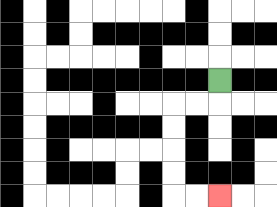{'start': '[9, 3]', 'end': '[9, 8]', 'path_directions': 'D,L,L,D,D,D,D,R,R', 'path_coordinates': '[[9, 3], [9, 4], [8, 4], [7, 4], [7, 5], [7, 6], [7, 7], [7, 8], [8, 8], [9, 8]]'}